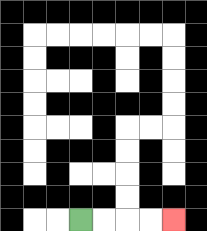{'start': '[3, 9]', 'end': '[7, 9]', 'path_directions': 'R,R,R,R', 'path_coordinates': '[[3, 9], [4, 9], [5, 9], [6, 9], [7, 9]]'}